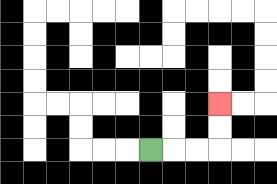{'start': '[6, 6]', 'end': '[9, 4]', 'path_directions': 'R,R,R,U,U', 'path_coordinates': '[[6, 6], [7, 6], [8, 6], [9, 6], [9, 5], [9, 4]]'}